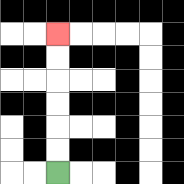{'start': '[2, 7]', 'end': '[2, 1]', 'path_directions': 'U,U,U,U,U,U', 'path_coordinates': '[[2, 7], [2, 6], [2, 5], [2, 4], [2, 3], [2, 2], [2, 1]]'}